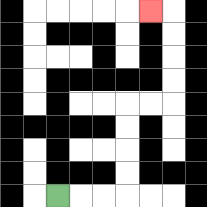{'start': '[2, 8]', 'end': '[6, 0]', 'path_directions': 'R,R,R,U,U,U,U,R,R,U,U,U,U,L', 'path_coordinates': '[[2, 8], [3, 8], [4, 8], [5, 8], [5, 7], [5, 6], [5, 5], [5, 4], [6, 4], [7, 4], [7, 3], [7, 2], [7, 1], [7, 0], [6, 0]]'}